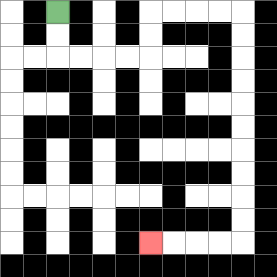{'start': '[2, 0]', 'end': '[6, 10]', 'path_directions': 'D,D,R,R,R,R,U,U,R,R,R,R,D,D,D,D,D,D,D,D,D,D,L,L,L,L', 'path_coordinates': '[[2, 0], [2, 1], [2, 2], [3, 2], [4, 2], [5, 2], [6, 2], [6, 1], [6, 0], [7, 0], [8, 0], [9, 0], [10, 0], [10, 1], [10, 2], [10, 3], [10, 4], [10, 5], [10, 6], [10, 7], [10, 8], [10, 9], [10, 10], [9, 10], [8, 10], [7, 10], [6, 10]]'}